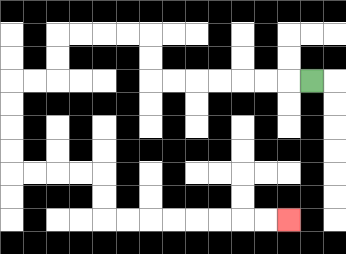{'start': '[13, 3]', 'end': '[12, 9]', 'path_directions': 'L,L,L,L,L,L,L,U,U,L,L,L,L,D,D,L,L,D,D,D,D,R,R,R,R,D,D,R,R,R,R,R,R,R,R', 'path_coordinates': '[[13, 3], [12, 3], [11, 3], [10, 3], [9, 3], [8, 3], [7, 3], [6, 3], [6, 2], [6, 1], [5, 1], [4, 1], [3, 1], [2, 1], [2, 2], [2, 3], [1, 3], [0, 3], [0, 4], [0, 5], [0, 6], [0, 7], [1, 7], [2, 7], [3, 7], [4, 7], [4, 8], [4, 9], [5, 9], [6, 9], [7, 9], [8, 9], [9, 9], [10, 9], [11, 9], [12, 9]]'}